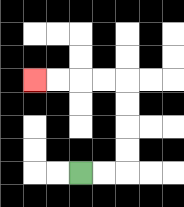{'start': '[3, 7]', 'end': '[1, 3]', 'path_directions': 'R,R,U,U,U,U,L,L,L,L', 'path_coordinates': '[[3, 7], [4, 7], [5, 7], [5, 6], [5, 5], [5, 4], [5, 3], [4, 3], [3, 3], [2, 3], [1, 3]]'}